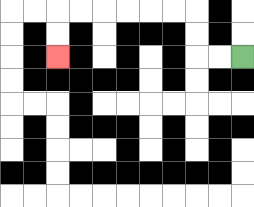{'start': '[10, 2]', 'end': '[2, 2]', 'path_directions': 'L,L,U,U,L,L,L,L,L,L,D,D', 'path_coordinates': '[[10, 2], [9, 2], [8, 2], [8, 1], [8, 0], [7, 0], [6, 0], [5, 0], [4, 0], [3, 0], [2, 0], [2, 1], [2, 2]]'}